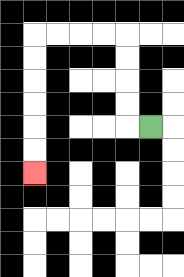{'start': '[6, 5]', 'end': '[1, 7]', 'path_directions': 'L,U,U,U,U,L,L,L,L,D,D,D,D,D,D', 'path_coordinates': '[[6, 5], [5, 5], [5, 4], [5, 3], [5, 2], [5, 1], [4, 1], [3, 1], [2, 1], [1, 1], [1, 2], [1, 3], [1, 4], [1, 5], [1, 6], [1, 7]]'}